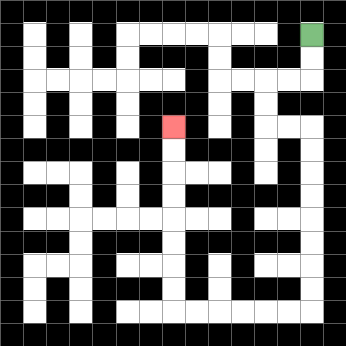{'start': '[13, 1]', 'end': '[7, 5]', 'path_directions': 'D,D,L,L,D,D,R,R,D,D,D,D,D,D,D,D,L,L,L,L,L,L,U,U,U,U,U,U,U,U', 'path_coordinates': '[[13, 1], [13, 2], [13, 3], [12, 3], [11, 3], [11, 4], [11, 5], [12, 5], [13, 5], [13, 6], [13, 7], [13, 8], [13, 9], [13, 10], [13, 11], [13, 12], [13, 13], [12, 13], [11, 13], [10, 13], [9, 13], [8, 13], [7, 13], [7, 12], [7, 11], [7, 10], [7, 9], [7, 8], [7, 7], [7, 6], [7, 5]]'}